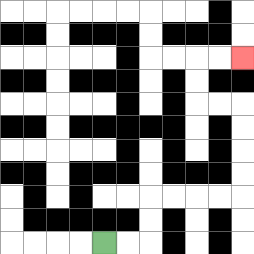{'start': '[4, 10]', 'end': '[10, 2]', 'path_directions': 'R,R,U,U,R,R,R,R,U,U,U,U,L,L,U,U,R,R', 'path_coordinates': '[[4, 10], [5, 10], [6, 10], [6, 9], [6, 8], [7, 8], [8, 8], [9, 8], [10, 8], [10, 7], [10, 6], [10, 5], [10, 4], [9, 4], [8, 4], [8, 3], [8, 2], [9, 2], [10, 2]]'}